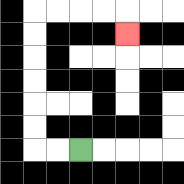{'start': '[3, 6]', 'end': '[5, 1]', 'path_directions': 'L,L,U,U,U,U,U,U,R,R,R,R,D', 'path_coordinates': '[[3, 6], [2, 6], [1, 6], [1, 5], [1, 4], [1, 3], [1, 2], [1, 1], [1, 0], [2, 0], [3, 0], [4, 0], [5, 0], [5, 1]]'}